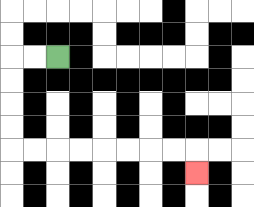{'start': '[2, 2]', 'end': '[8, 7]', 'path_directions': 'L,L,D,D,D,D,R,R,R,R,R,R,R,R,D', 'path_coordinates': '[[2, 2], [1, 2], [0, 2], [0, 3], [0, 4], [0, 5], [0, 6], [1, 6], [2, 6], [3, 6], [4, 6], [5, 6], [6, 6], [7, 6], [8, 6], [8, 7]]'}